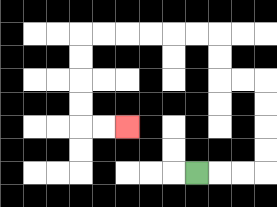{'start': '[8, 7]', 'end': '[5, 5]', 'path_directions': 'R,R,R,U,U,U,U,L,L,U,U,L,L,L,L,L,L,D,D,D,D,R,R', 'path_coordinates': '[[8, 7], [9, 7], [10, 7], [11, 7], [11, 6], [11, 5], [11, 4], [11, 3], [10, 3], [9, 3], [9, 2], [9, 1], [8, 1], [7, 1], [6, 1], [5, 1], [4, 1], [3, 1], [3, 2], [3, 3], [3, 4], [3, 5], [4, 5], [5, 5]]'}